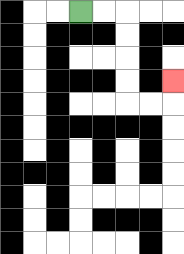{'start': '[3, 0]', 'end': '[7, 3]', 'path_directions': 'R,R,D,D,D,D,R,R,U', 'path_coordinates': '[[3, 0], [4, 0], [5, 0], [5, 1], [5, 2], [5, 3], [5, 4], [6, 4], [7, 4], [7, 3]]'}